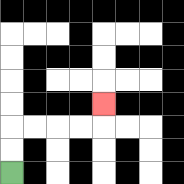{'start': '[0, 7]', 'end': '[4, 4]', 'path_directions': 'U,U,R,R,R,R,U', 'path_coordinates': '[[0, 7], [0, 6], [0, 5], [1, 5], [2, 5], [3, 5], [4, 5], [4, 4]]'}